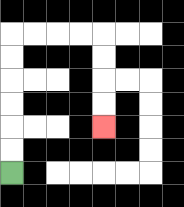{'start': '[0, 7]', 'end': '[4, 5]', 'path_directions': 'U,U,U,U,U,U,R,R,R,R,D,D,D,D', 'path_coordinates': '[[0, 7], [0, 6], [0, 5], [0, 4], [0, 3], [0, 2], [0, 1], [1, 1], [2, 1], [3, 1], [4, 1], [4, 2], [4, 3], [4, 4], [4, 5]]'}